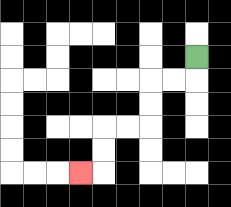{'start': '[8, 2]', 'end': '[3, 7]', 'path_directions': 'D,L,L,D,D,L,L,D,D,L', 'path_coordinates': '[[8, 2], [8, 3], [7, 3], [6, 3], [6, 4], [6, 5], [5, 5], [4, 5], [4, 6], [4, 7], [3, 7]]'}